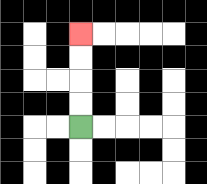{'start': '[3, 5]', 'end': '[3, 1]', 'path_directions': 'U,U,U,U', 'path_coordinates': '[[3, 5], [3, 4], [3, 3], [3, 2], [3, 1]]'}